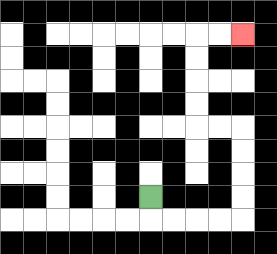{'start': '[6, 8]', 'end': '[10, 1]', 'path_directions': 'D,R,R,R,R,U,U,U,U,L,L,U,U,U,U,R,R', 'path_coordinates': '[[6, 8], [6, 9], [7, 9], [8, 9], [9, 9], [10, 9], [10, 8], [10, 7], [10, 6], [10, 5], [9, 5], [8, 5], [8, 4], [8, 3], [8, 2], [8, 1], [9, 1], [10, 1]]'}